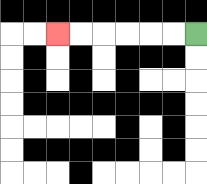{'start': '[8, 1]', 'end': '[2, 1]', 'path_directions': 'L,L,L,L,L,L', 'path_coordinates': '[[8, 1], [7, 1], [6, 1], [5, 1], [4, 1], [3, 1], [2, 1]]'}